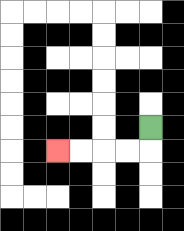{'start': '[6, 5]', 'end': '[2, 6]', 'path_directions': 'D,L,L,L,L', 'path_coordinates': '[[6, 5], [6, 6], [5, 6], [4, 6], [3, 6], [2, 6]]'}